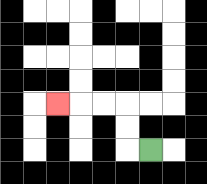{'start': '[6, 6]', 'end': '[2, 4]', 'path_directions': 'L,U,U,L,L,L', 'path_coordinates': '[[6, 6], [5, 6], [5, 5], [5, 4], [4, 4], [3, 4], [2, 4]]'}